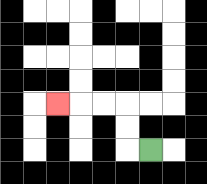{'start': '[6, 6]', 'end': '[2, 4]', 'path_directions': 'L,U,U,L,L,L', 'path_coordinates': '[[6, 6], [5, 6], [5, 5], [5, 4], [4, 4], [3, 4], [2, 4]]'}